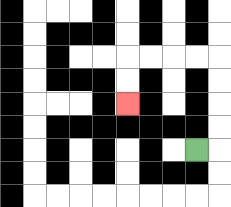{'start': '[8, 6]', 'end': '[5, 4]', 'path_directions': 'R,U,U,U,U,L,L,L,L,D,D', 'path_coordinates': '[[8, 6], [9, 6], [9, 5], [9, 4], [9, 3], [9, 2], [8, 2], [7, 2], [6, 2], [5, 2], [5, 3], [5, 4]]'}